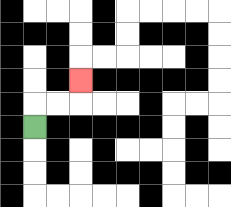{'start': '[1, 5]', 'end': '[3, 3]', 'path_directions': 'U,R,R,U', 'path_coordinates': '[[1, 5], [1, 4], [2, 4], [3, 4], [3, 3]]'}